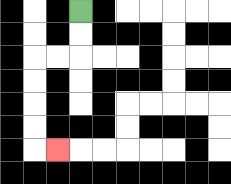{'start': '[3, 0]', 'end': '[2, 6]', 'path_directions': 'D,D,L,L,D,D,D,D,R', 'path_coordinates': '[[3, 0], [3, 1], [3, 2], [2, 2], [1, 2], [1, 3], [1, 4], [1, 5], [1, 6], [2, 6]]'}